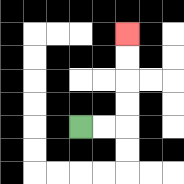{'start': '[3, 5]', 'end': '[5, 1]', 'path_directions': 'R,R,U,U,U,U', 'path_coordinates': '[[3, 5], [4, 5], [5, 5], [5, 4], [5, 3], [5, 2], [5, 1]]'}